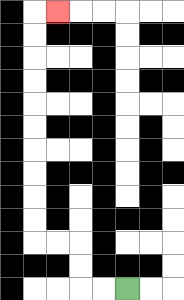{'start': '[5, 12]', 'end': '[2, 0]', 'path_directions': 'L,L,U,U,L,L,U,U,U,U,U,U,U,U,U,U,R', 'path_coordinates': '[[5, 12], [4, 12], [3, 12], [3, 11], [3, 10], [2, 10], [1, 10], [1, 9], [1, 8], [1, 7], [1, 6], [1, 5], [1, 4], [1, 3], [1, 2], [1, 1], [1, 0], [2, 0]]'}